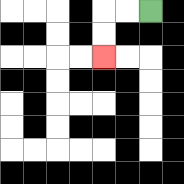{'start': '[6, 0]', 'end': '[4, 2]', 'path_directions': 'L,L,D,D', 'path_coordinates': '[[6, 0], [5, 0], [4, 0], [4, 1], [4, 2]]'}